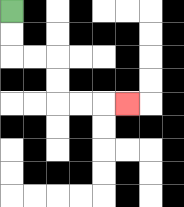{'start': '[0, 0]', 'end': '[5, 4]', 'path_directions': 'D,D,R,R,D,D,R,R,R', 'path_coordinates': '[[0, 0], [0, 1], [0, 2], [1, 2], [2, 2], [2, 3], [2, 4], [3, 4], [4, 4], [5, 4]]'}